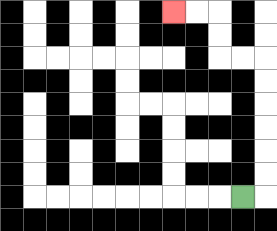{'start': '[10, 8]', 'end': '[7, 0]', 'path_directions': 'R,U,U,U,U,U,U,L,L,U,U,L,L', 'path_coordinates': '[[10, 8], [11, 8], [11, 7], [11, 6], [11, 5], [11, 4], [11, 3], [11, 2], [10, 2], [9, 2], [9, 1], [9, 0], [8, 0], [7, 0]]'}